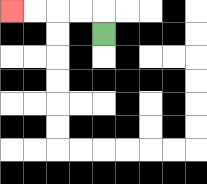{'start': '[4, 1]', 'end': '[0, 0]', 'path_directions': 'U,L,L,L,L', 'path_coordinates': '[[4, 1], [4, 0], [3, 0], [2, 0], [1, 0], [0, 0]]'}